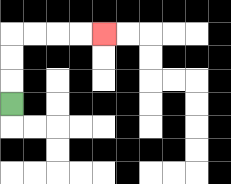{'start': '[0, 4]', 'end': '[4, 1]', 'path_directions': 'U,U,U,R,R,R,R', 'path_coordinates': '[[0, 4], [0, 3], [0, 2], [0, 1], [1, 1], [2, 1], [3, 1], [4, 1]]'}